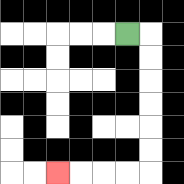{'start': '[5, 1]', 'end': '[2, 7]', 'path_directions': 'R,D,D,D,D,D,D,L,L,L,L', 'path_coordinates': '[[5, 1], [6, 1], [6, 2], [6, 3], [6, 4], [6, 5], [6, 6], [6, 7], [5, 7], [4, 7], [3, 7], [2, 7]]'}